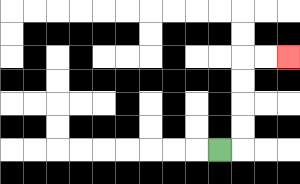{'start': '[9, 6]', 'end': '[12, 2]', 'path_directions': 'R,U,U,U,U,R,R', 'path_coordinates': '[[9, 6], [10, 6], [10, 5], [10, 4], [10, 3], [10, 2], [11, 2], [12, 2]]'}